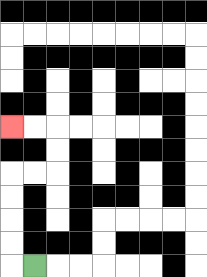{'start': '[1, 11]', 'end': '[0, 5]', 'path_directions': 'L,U,U,U,U,R,R,U,U,L,L', 'path_coordinates': '[[1, 11], [0, 11], [0, 10], [0, 9], [0, 8], [0, 7], [1, 7], [2, 7], [2, 6], [2, 5], [1, 5], [0, 5]]'}